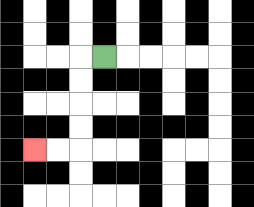{'start': '[4, 2]', 'end': '[1, 6]', 'path_directions': 'L,D,D,D,D,L,L', 'path_coordinates': '[[4, 2], [3, 2], [3, 3], [3, 4], [3, 5], [3, 6], [2, 6], [1, 6]]'}